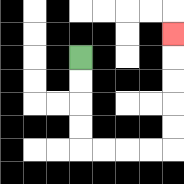{'start': '[3, 2]', 'end': '[7, 1]', 'path_directions': 'D,D,D,D,R,R,R,R,U,U,U,U,U', 'path_coordinates': '[[3, 2], [3, 3], [3, 4], [3, 5], [3, 6], [4, 6], [5, 6], [6, 6], [7, 6], [7, 5], [7, 4], [7, 3], [7, 2], [7, 1]]'}